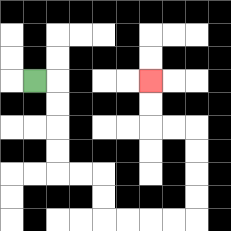{'start': '[1, 3]', 'end': '[6, 3]', 'path_directions': 'R,D,D,D,D,R,R,D,D,R,R,R,R,U,U,U,U,L,L,U,U', 'path_coordinates': '[[1, 3], [2, 3], [2, 4], [2, 5], [2, 6], [2, 7], [3, 7], [4, 7], [4, 8], [4, 9], [5, 9], [6, 9], [7, 9], [8, 9], [8, 8], [8, 7], [8, 6], [8, 5], [7, 5], [6, 5], [6, 4], [6, 3]]'}